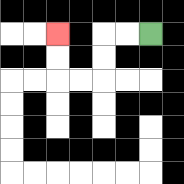{'start': '[6, 1]', 'end': '[2, 1]', 'path_directions': 'L,L,D,D,L,L,U,U', 'path_coordinates': '[[6, 1], [5, 1], [4, 1], [4, 2], [4, 3], [3, 3], [2, 3], [2, 2], [2, 1]]'}